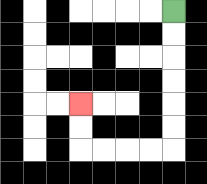{'start': '[7, 0]', 'end': '[3, 4]', 'path_directions': 'D,D,D,D,D,D,L,L,L,L,U,U', 'path_coordinates': '[[7, 0], [7, 1], [7, 2], [7, 3], [7, 4], [7, 5], [7, 6], [6, 6], [5, 6], [4, 6], [3, 6], [3, 5], [3, 4]]'}